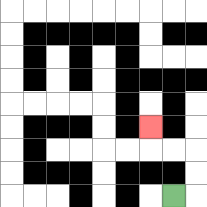{'start': '[7, 8]', 'end': '[6, 5]', 'path_directions': 'R,U,U,L,L,U', 'path_coordinates': '[[7, 8], [8, 8], [8, 7], [8, 6], [7, 6], [6, 6], [6, 5]]'}